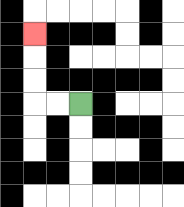{'start': '[3, 4]', 'end': '[1, 1]', 'path_directions': 'L,L,U,U,U', 'path_coordinates': '[[3, 4], [2, 4], [1, 4], [1, 3], [1, 2], [1, 1]]'}